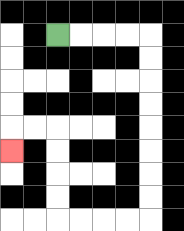{'start': '[2, 1]', 'end': '[0, 6]', 'path_directions': 'R,R,R,R,D,D,D,D,D,D,D,D,L,L,L,L,U,U,U,U,L,L,D', 'path_coordinates': '[[2, 1], [3, 1], [4, 1], [5, 1], [6, 1], [6, 2], [6, 3], [6, 4], [6, 5], [6, 6], [6, 7], [6, 8], [6, 9], [5, 9], [4, 9], [3, 9], [2, 9], [2, 8], [2, 7], [2, 6], [2, 5], [1, 5], [0, 5], [0, 6]]'}